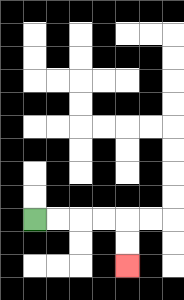{'start': '[1, 9]', 'end': '[5, 11]', 'path_directions': 'R,R,R,R,D,D', 'path_coordinates': '[[1, 9], [2, 9], [3, 9], [4, 9], [5, 9], [5, 10], [5, 11]]'}